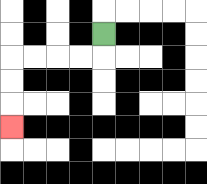{'start': '[4, 1]', 'end': '[0, 5]', 'path_directions': 'D,L,L,L,L,D,D,D', 'path_coordinates': '[[4, 1], [4, 2], [3, 2], [2, 2], [1, 2], [0, 2], [0, 3], [0, 4], [0, 5]]'}